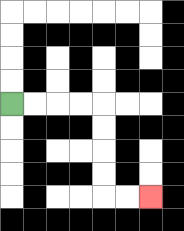{'start': '[0, 4]', 'end': '[6, 8]', 'path_directions': 'R,R,R,R,D,D,D,D,R,R', 'path_coordinates': '[[0, 4], [1, 4], [2, 4], [3, 4], [4, 4], [4, 5], [4, 6], [4, 7], [4, 8], [5, 8], [6, 8]]'}